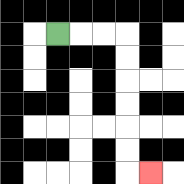{'start': '[2, 1]', 'end': '[6, 7]', 'path_directions': 'R,R,R,D,D,D,D,D,D,R', 'path_coordinates': '[[2, 1], [3, 1], [4, 1], [5, 1], [5, 2], [5, 3], [5, 4], [5, 5], [5, 6], [5, 7], [6, 7]]'}